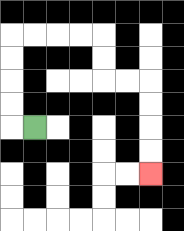{'start': '[1, 5]', 'end': '[6, 7]', 'path_directions': 'L,U,U,U,U,R,R,R,R,D,D,R,R,D,D,D,D', 'path_coordinates': '[[1, 5], [0, 5], [0, 4], [0, 3], [0, 2], [0, 1], [1, 1], [2, 1], [3, 1], [4, 1], [4, 2], [4, 3], [5, 3], [6, 3], [6, 4], [6, 5], [6, 6], [6, 7]]'}